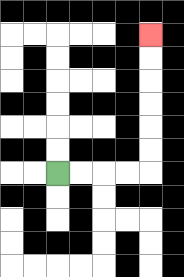{'start': '[2, 7]', 'end': '[6, 1]', 'path_directions': 'R,R,R,R,U,U,U,U,U,U', 'path_coordinates': '[[2, 7], [3, 7], [4, 7], [5, 7], [6, 7], [6, 6], [6, 5], [6, 4], [6, 3], [6, 2], [6, 1]]'}